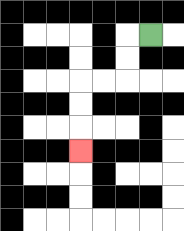{'start': '[6, 1]', 'end': '[3, 6]', 'path_directions': 'L,D,D,L,L,D,D,D', 'path_coordinates': '[[6, 1], [5, 1], [5, 2], [5, 3], [4, 3], [3, 3], [3, 4], [3, 5], [3, 6]]'}